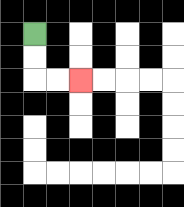{'start': '[1, 1]', 'end': '[3, 3]', 'path_directions': 'D,D,R,R', 'path_coordinates': '[[1, 1], [1, 2], [1, 3], [2, 3], [3, 3]]'}